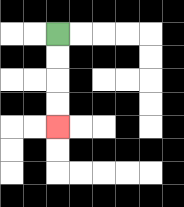{'start': '[2, 1]', 'end': '[2, 5]', 'path_directions': 'D,D,D,D', 'path_coordinates': '[[2, 1], [2, 2], [2, 3], [2, 4], [2, 5]]'}